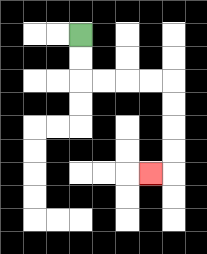{'start': '[3, 1]', 'end': '[6, 7]', 'path_directions': 'D,D,R,R,R,R,D,D,D,D,L', 'path_coordinates': '[[3, 1], [3, 2], [3, 3], [4, 3], [5, 3], [6, 3], [7, 3], [7, 4], [7, 5], [7, 6], [7, 7], [6, 7]]'}